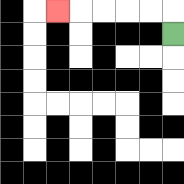{'start': '[7, 1]', 'end': '[2, 0]', 'path_directions': 'U,L,L,L,L,L', 'path_coordinates': '[[7, 1], [7, 0], [6, 0], [5, 0], [4, 0], [3, 0], [2, 0]]'}